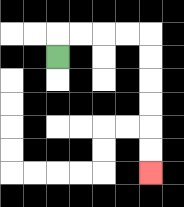{'start': '[2, 2]', 'end': '[6, 7]', 'path_directions': 'U,R,R,R,R,D,D,D,D,D,D', 'path_coordinates': '[[2, 2], [2, 1], [3, 1], [4, 1], [5, 1], [6, 1], [6, 2], [6, 3], [6, 4], [6, 5], [6, 6], [6, 7]]'}